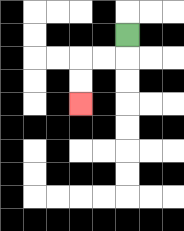{'start': '[5, 1]', 'end': '[3, 4]', 'path_directions': 'D,L,L,D,D', 'path_coordinates': '[[5, 1], [5, 2], [4, 2], [3, 2], [3, 3], [3, 4]]'}